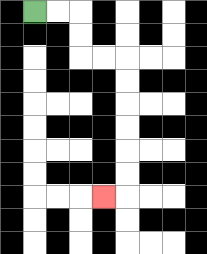{'start': '[1, 0]', 'end': '[4, 8]', 'path_directions': 'R,R,D,D,R,R,D,D,D,D,D,D,L', 'path_coordinates': '[[1, 0], [2, 0], [3, 0], [3, 1], [3, 2], [4, 2], [5, 2], [5, 3], [5, 4], [5, 5], [5, 6], [5, 7], [5, 8], [4, 8]]'}